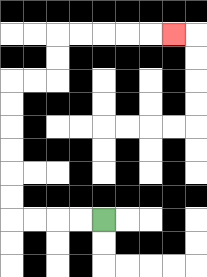{'start': '[4, 9]', 'end': '[7, 1]', 'path_directions': 'L,L,L,L,U,U,U,U,U,U,R,R,U,U,R,R,R,R,R', 'path_coordinates': '[[4, 9], [3, 9], [2, 9], [1, 9], [0, 9], [0, 8], [0, 7], [0, 6], [0, 5], [0, 4], [0, 3], [1, 3], [2, 3], [2, 2], [2, 1], [3, 1], [4, 1], [5, 1], [6, 1], [7, 1]]'}